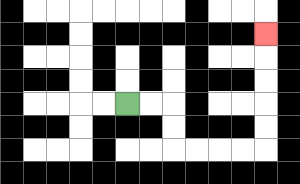{'start': '[5, 4]', 'end': '[11, 1]', 'path_directions': 'R,R,D,D,R,R,R,R,U,U,U,U,U', 'path_coordinates': '[[5, 4], [6, 4], [7, 4], [7, 5], [7, 6], [8, 6], [9, 6], [10, 6], [11, 6], [11, 5], [11, 4], [11, 3], [11, 2], [11, 1]]'}